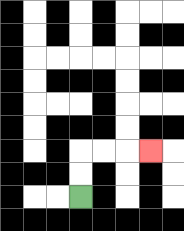{'start': '[3, 8]', 'end': '[6, 6]', 'path_directions': 'U,U,R,R,R', 'path_coordinates': '[[3, 8], [3, 7], [3, 6], [4, 6], [5, 6], [6, 6]]'}